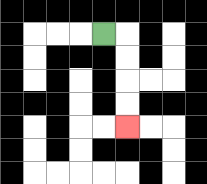{'start': '[4, 1]', 'end': '[5, 5]', 'path_directions': 'R,D,D,D,D', 'path_coordinates': '[[4, 1], [5, 1], [5, 2], [5, 3], [5, 4], [5, 5]]'}